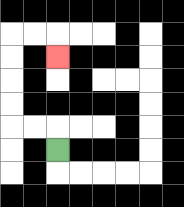{'start': '[2, 6]', 'end': '[2, 2]', 'path_directions': 'U,L,L,U,U,U,U,R,R,D', 'path_coordinates': '[[2, 6], [2, 5], [1, 5], [0, 5], [0, 4], [0, 3], [0, 2], [0, 1], [1, 1], [2, 1], [2, 2]]'}